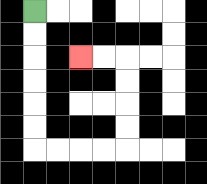{'start': '[1, 0]', 'end': '[3, 2]', 'path_directions': 'D,D,D,D,D,D,R,R,R,R,U,U,U,U,L,L', 'path_coordinates': '[[1, 0], [1, 1], [1, 2], [1, 3], [1, 4], [1, 5], [1, 6], [2, 6], [3, 6], [4, 6], [5, 6], [5, 5], [5, 4], [5, 3], [5, 2], [4, 2], [3, 2]]'}